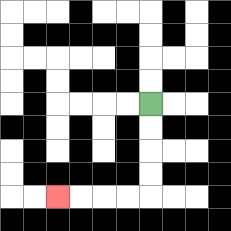{'start': '[6, 4]', 'end': '[2, 8]', 'path_directions': 'D,D,D,D,L,L,L,L', 'path_coordinates': '[[6, 4], [6, 5], [6, 6], [6, 7], [6, 8], [5, 8], [4, 8], [3, 8], [2, 8]]'}